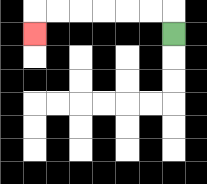{'start': '[7, 1]', 'end': '[1, 1]', 'path_directions': 'U,L,L,L,L,L,L,D', 'path_coordinates': '[[7, 1], [7, 0], [6, 0], [5, 0], [4, 0], [3, 0], [2, 0], [1, 0], [1, 1]]'}